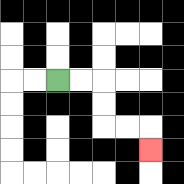{'start': '[2, 3]', 'end': '[6, 6]', 'path_directions': 'R,R,D,D,R,R,D', 'path_coordinates': '[[2, 3], [3, 3], [4, 3], [4, 4], [4, 5], [5, 5], [6, 5], [6, 6]]'}